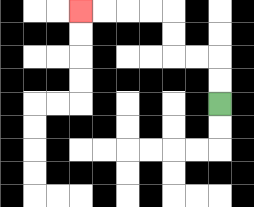{'start': '[9, 4]', 'end': '[3, 0]', 'path_directions': 'U,U,L,L,U,U,L,L,L,L', 'path_coordinates': '[[9, 4], [9, 3], [9, 2], [8, 2], [7, 2], [7, 1], [7, 0], [6, 0], [5, 0], [4, 0], [3, 0]]'}